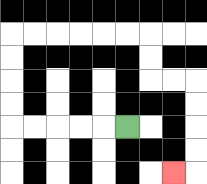{'start': '[5, 5]', 'end': '[7, 7]', 'path_directions': 'L,L,L,L,L,U,U,U,U,R,R,R,R,R,R,D,D,R,R,D,D,D,D,L', 'path_coordinates': '[[5, 5], [4, 5], [3, 5], [2, 5], [1, 5], [0, 5], [0, 4], [0, 3], [0, 2], [0, 1], [1, 1], [2, 1], [3, 1], [4, 1], [5, 1], [6, 1], [6, 2], [6, 3], [7, 3], [8, 3], [8, 4], [8, 5], [8, 6], [8, 7], [7, 7]]'}